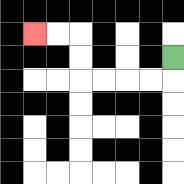{'start': '[7, 2]', 'end': '[1, 1]', 'path_directions': 'D,L,L,L,L,U,U,L,L', 'path_coordinates': '[[7, 2], [7, 3], [6, 3], [5, 3], [4, 3], [3, 3], [3, 2], [3, 1], [2, 1], [1, 1]]'}